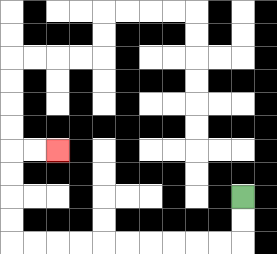{'start': '[10, 8]', 'end': '[2, 6]', 'path_directions': 'D,D,L,L,L,L,L,L,L,L,L,L,U,U,U,U,R,R', 'path_coordinates': '[[10, 8], [10, 9], [10, 10], [9, 10], [8, 10], [7, 10], [6, 10], [5, 10], [4, 10], [3, 10], [2, 10], [1, 10], [0, 10], [0, 9], [0, 8], [0, 7], [0, 6], [1, 6], [2, 6]]'}